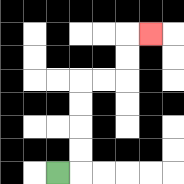{'start': '[2, 7]', 'end': '[6, 1]', 'path_directions': 'R,U,U,U,U,R,R,U,U,R', 'path_coordinates': '[[2, 7], [3, 7], [3, 6], [3, 5], [3, 4], [3, 3], [4, 3], [5, 3], [5, 2], [5, 1], [6, 1]]'}